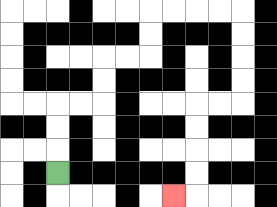{'start': '[2, 7]', 'end': '[7, 8]', 'path_directions': 'U,U,U,R,R,U,U,R,R,U,U,R,R,R,R,D,D,D,D,L,L,D,D,D,D,L', 'path_coordinates': '[[2, 7], [2, 6], [2, 5], [2, 4], [3, 4], [4, 4], [4, 3], [4, 2], [5, 2], [6, 2], [6, 1], [6, 0], [7, 0], [8, 0], [9, 0], [10, 0], [10, 1], [10, 2], [10, 3], [10, 4], [9, 4], [8, 4], [8, 5], [8, 6], [8, 7], [8, 8], [7, 8]]'}